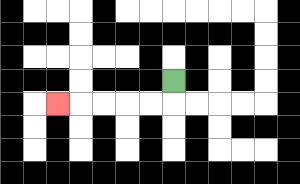{'start': '[7, 3]', 'end': '[2, 4]', 'path_directions': 'D,L,L,L,L,L', 'path_coordinates': '[[7, 3], [7, 4], [6, 4], [5, 4], [4, 4], [3, 4], [2, 4]]'}